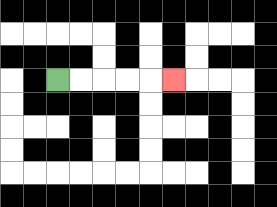{'start': '[2, 3]', 'end': '[7, 3]', 'path_directions': 'R,R,R,R,R', 'path_coordinates': '[[2, 3], [3, 3], [4, 3], [5, 3], [6, 3], [7, 3]]'}